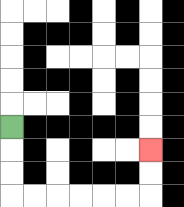{'start': '[0, 5]', 'end': '[6, 6]', 'path_directions': 'D,D,D,R,R,R,R,R,R,U,U', 'path_coordinates': '[[0, 5], [0, 6], [0, 7], [0, 8], [1, 8], [2, 8], [3, 8], [4, 8], [5, 8], [6, 8], [6, 7], [6, 6]]'}